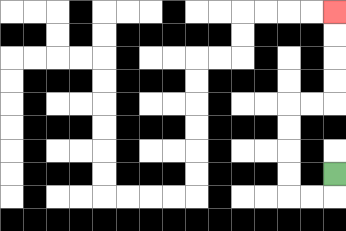{'start': '[14, 7]', 'end': '[14, 0]', 'path_directions': 'D,L,L,U,U,U,U,R,R,U,U,U,U', 'path_coordinates': '[[14, 7], [14, 8], [13, 8], [12, 8], [12, 7], [12, 6], [12, 5], [12, 4], [13, 4], [14, 4], [14, 3], [14, 2], [14, 1], [14, 0]]'}